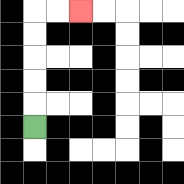{'start': '[1, 5]', 'end': '[3, 0]', 'path_directions': 'U,U,U,U,U,R,R', 'path_coordinates': '[[1, 5], [1, 4], [1, 3], [1, 2], [1, 1], [1, 0], [2, 0], [3, 0]]'}